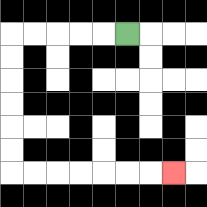{'start': '[5, 1]', 'end': '[7, 7]', 'path_directions': 'L,L,L,L,L,D,D,D,D,D,D,R,R,R,R,R,R,R', 'path_coordinates': '[[5, 1], [4, 1], [3, 1], [2, 1], [1, 1], [0, 1], [0, 2], [0, 3], [0, 4], [0, 5], [0, 6], [0, 7], [1, 7], [2, 7], [3, 7], [4, 7], [5, 7], [6, 7], [7, 7]]'}